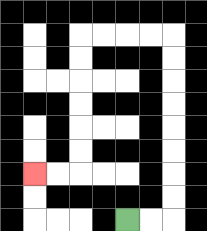{'start': '[5, 9]', 'end': '[1, 7]', 'path_directions': 'R,R,U,U,U,U,U,U,U,U,L,L,L,L,D,D,D,D,D,D,L,L', 'path_coordinates': '[[5, 9], [6, 9], [7, 9], [7, 8], [7, 7], [7, 6], [7, 5], [7, 4], [7, 3], [7, 2], [7, 1], [6, 1], [5, 1], [4, 1], [3, 1], [3, 2], [3, 3], [3, 4], [3, 5], [3, 6], [3, 7], [2, 7], [1, 7]]'}